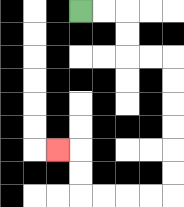{'start': '[3, 0]', 'end': '[2, 6]', 'path_directions': 'R,R,D,D,R,R,D,D,D,D,D,D,L,L,L,L,U,U,L', 'path_coordinates': '[[3, 0], [4, 0], [5, 0], [5, 1], [5, 2], [6, 2], [7, 2], [7, 3], [7, 4], [7, 5], [7, 6], [7, 7], [7, 8], [6, 8], [5, 8], [4, 8], [3, 8], [3, 7], [3, 6], [2, 6]]'}